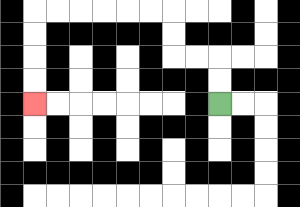{'start': '[9, 4]', 'end': '[1, 4]', 'path_directions': 'U,U,L,L,U,U,L,L,L,L,L,L,D,D,D,D', 'path_coordinates': '[[9, 4], [9, 3], [9, 2], [8, 2], [7, 2], [7, 1], [7, 0], [6, 0], [5, 0], [4, 0], [3, 0], [2, 0], [1, 0], [1, 1], [1, 2], [1, 3], [1, 4]]'}